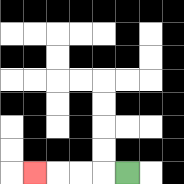{'start': '[5, 7]', 'end': '[1, 7]', 'path_directions': 'L,L,L,L', 'path_coordinates': '[[5, 7], [4, 7], [3, 7], [2, 7], [1, 7]]'}